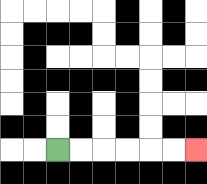{'start': '[2, 6]', 'end': '[8, 6]', 'path_directions': 'R,R,R,R,R,R', 'path_coordinates': '[[2, 6], [3, 6], [4, 6], [5, 6], [6, 6], [7, 6], [8, 6]]'}